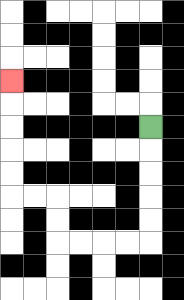{'start': '[6, 5]', 'end': '[0, 3]', 'path_directions': 'D,D,D,D,D,L,L,L,L,U,U,L,L,U,U,U,U,U', 'path_coordinates': '[[6, 5], [6, 6], [6, 7], [6, 8], [6, 9], [6, 10], [5, 10], [4, 10], [3, 10], [2, 10], [2, 9], [2, 8], [1, 8], [0, 8], [0, 7], [0, 6], [0, 5], [0, 4], [0, 3]]'}